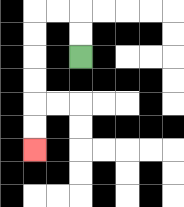{'start': '[3, 2]', 'end': '[1, 6]', 'path_directions': 'U,U,L,L,D,D,D,D,D,D', 'path_coordinates': '[[3, 2], [3, 1], [3, 0], [2, 0], [1, 0], [1, 1], [1, 2], [1, 3], [1, 4], [1, 5], [1, 6]]'}